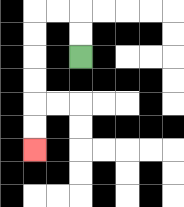{'start': '[3, 2]', 'end': '[1, 6]', 'path_directions': 'U,U,L,L,D,D,D,D,D,D', 'path_coordinates': '[[3, 2], [3, 1], [3, 0], [2, 0], [1, 0], [1, 1], [1, 2], [1, 3], [1, 4], [1, 5], [1, 6]]'}